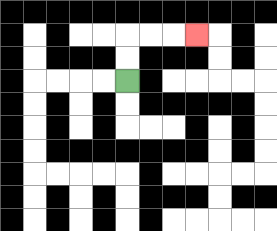{'start': '[5, 3]', 'end': '[8, 1]', 'path_directions': 'U,U,R,R,R', 'path_coordinates': '[[5, 3], [5, 2], [5, 1], [6, 1], [7, 1], [8, 1]]'}